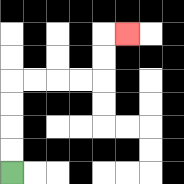{'start': '[0, 7]', 'end': '[5, 1]', 'path_directions': 'U,U,U,U,R,R,R,R,U,U,R', 'path_coordinates': '[[0, 7], [0, 6], [0, 5], [0, 4], [0, 3], [1, 3], [2, 3], [3, 3], [4, 3], [4, 2], [4, 1], [5, 1]]'}